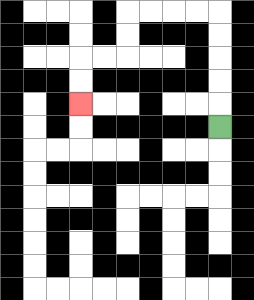{'start': '[9, 5]', 'end': '[3, 4]', 'path_directions': 'U,U,U,U,U,L,L,L,L,D,D,L,L,D,D', 'path_coordinates': '[[9, 5], [9, 4], [9, 3], [9, 2], [9, 1], [9, 0], [8, 0], [7, 0], [6, 0], [5, 0], [5, 1], [5, 2], [4, 2], [3, 2], [3, 3], [3, 4]]'}